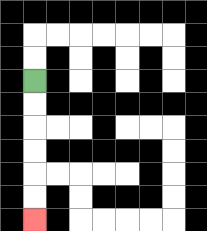{'start': '[1, 3]', 'end': '[1, 9]', 'path_directions': 'D,D,D,D,D,D', 'path_coordinates': '[[1, 3], [1, 4], [1, 5], [1, 6], [1, 7], [1, 8], [1, 9]]'}